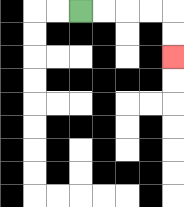{'start': '[3, 0]', 'end': '[7, 2]', 'path_directions': 'R,R,R,R,D,D', 'path_coordinates': '[[3, 0], [4, 0], [5, 0], [6, 0], [7, 0], [7, 1], [7, 2]]'}